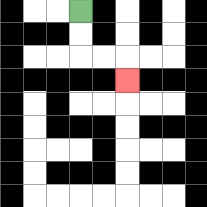{'start': '[3, 0]', 'end': '[5, 3]', 'path_directions': 'D,D,R,R,D', 'path_coordinates': '[[3, 0], [3, 1], [3, 2], [4, 2], [5, 2], [5, 3]]'}